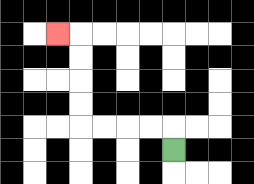{'start': '[7, 6]', 'end': '[2, 1]', 'path_directions': 'U,L,L,L,L,U,U,U,U,L', 'path_coordinates': '[[7, 6], [7, 5], [6, 5], [5, 5], [4, 5], [3, 5], [3, 4], [3, 3], [3, 2], [3, 1], [2, 1]]'}